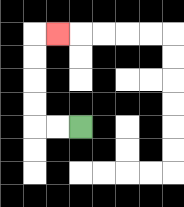{'start': '[3, 5]', 'end': '[2, 1]', 'path_directions': 'L,L,U,U,U,U,R', 'path_coordinates': '[[3, 5], [2, 5], [1, 5], [1, 4], [1, 3], [1, 2], [1, 1], [2, 1]]'}